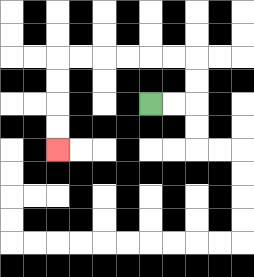{'start': '[6, 4]', 'end': '[2, 6]', 'path_directions': 'R,R,U,U,L,L,L,L,L,L,D,D,D,D', 'path_coordinates': '[[6, 4], [7, 4], [8, 4], [8, 3], [8, 2], [7, 2], [6, 2], [5, 2], [4, 2], [3, 2], [2, 2], [2, 3], [2, 4], [2, 5], [2, 6]]'}